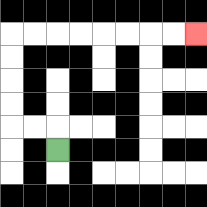{'start': '[2, 6]', 'end': '[8, 1]', 'path_directions': 'U,L,L,U,U,U,U,R,R,R,R,R,R,R,R', 'path_coordinates': '[[2, 6], [2, 5], [1, 5], [0, 5], [0, 4], [0, 3], [0, 2], [0, 1], [1, 1], [2, 1], [3, 1], [4, 1], [5, 1], [6, 1], [7, 1], [8, 1]]'}